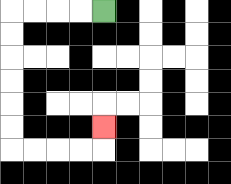{'start': '[4, 0]', 'end': '[4, 5]', 'path_directions': 'L,L,L,L,D,D,D,D,D,D,R,R,R,R,U', 'path_coordinates': '[[4, 0], [3, 0], [2, 0], [1, 0], [0, 0], [0, 1], [0, 2], [0, 3], [0, 4], [0, 5], [0, 6], [1, 6], [2, 6], [3, 6], [4, 6], [4, 5]]'}